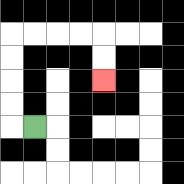{'start': '[1, 5]', 'end': '[4, 3]', 'path_directions': 'L,U,U,U,U,R,R,R,R,D,D', 'path_coordinates': '[[1, 5], [0, 5], [0, 4], [0, 3], [0, 2], [0, 1], [1, 1], [2, 1], [3, 1], [4, 1], [4, 2], [4, 3]]'}